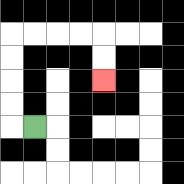{'start': '[1, 5]', 'end': '[4, 3]', 'path_directions': 'L,U,U,U,U,R,R,R,R,D,D', 'path_coordinates': '[[1, 5], [0, 5], [0, 4], [0, 3], [0, 2], [0, 1], [1, 1], [2, 1], [3, 1], [4, 1], [4, 2], [4, 3]]'}